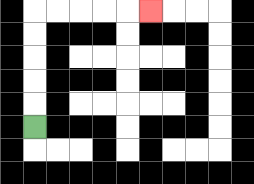{'start': '[1, 5]', 'end': '[6, 0]', 'path_directions': 'U,U,U,U,U,R,R,R,R,R', 'path_coordinates': '[[1, 5], [1, 4], [1, 3], [1, 2], [1, 1], [1, 0], [2, 0], [3, 0], [4, 0], [5, 0], [6, 0]]'}